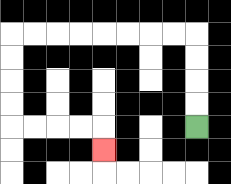{'start': '[8, 5]', 'end': '[4, 6]', 'path_directions': 'U,U,U,U,L,L,L,L,L,L,L,L,D,D,D,D,R,R,R,R,D', 'path_coordinates': '[[8, 5], [8, 4], [8, 3], [8, 2], [8, 1], [7, 1], [6, 1], [5, 1], [4, 1], [3, 1], [2, 1], [1, 1], [0, 1], [0, 2], [0, 3], [0, 4], [0, 5], [1, 5], [2, 5], [3, 5], [4, 5], [4, 6]]'}